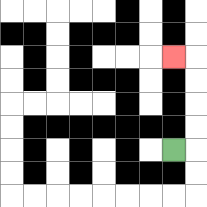{'start': '[7, 6]', 'end': '[7, 2]', 'path_directions': 'R,U,U,U,U,L', 'path_coordinates': '[[7, 6], [8, 6], [8, 5], [8, 4], [8, 3], [8, 2], [7, 2]]'}